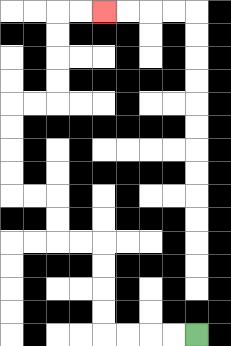{'start': '[8, 14]', 'end': '[4, 0]', 'path_directions': 'L,L,L,L,U,U,U,U,L,L,U,U,L,L,U,U,U,U,R,R,U,U,U,U,R,R', 'path_coordinates': '[[8, 14], [7, 14], [6, 14], [5, 14], [4, 14], [4, 13], [4, 12], [4, 11], [4, 10], [3, 10], [2, 10], [2, 9], [2, 8], [1, 8], [0, 8], [0, 7], [0, 6], [0, 5], [0, 4], [1, 4], [2, 4], [2, 3], [2, 2], [2, 1], [2, 0], [3, 0], [4, 0]]'}